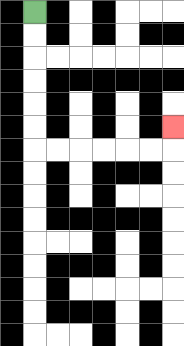{'start': '[1, 0]', 'end': '[7, 5]', 'path_directions': 'D,D,D,D,D,D,R,R,R,R,R,R,U', 'path_coordinates': '[[1, 0], [1, 1], [1, 2], [1, 3], [1, 4], [1, 5], [1, 6], [2, 6], [3, 6], [4, 6], [5, 6], [6, 6], [7, 6], [7, 5]]'}